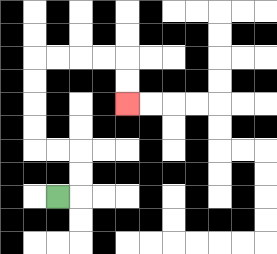{'start': '[2, 8]', 'end': '[5, 4]', 'path_directions': 'R,U,U,L,L,U,U,U,U,R,R,R,R,D,D', 'path_coordinates': '[[2, 8], [3, 8], [3, 7], [3, 6], [2, 6], [1, 6], [1, 5], [1, 4], [1, 3], [1, 2], [2, 2], [3, 2], [4, 2], [5, 2], [5, 3], [5, 4]]'}